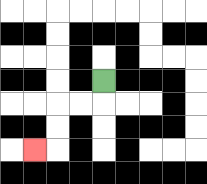{'start': '[4, 3]', 'end': '[1, 6]', 'path_directions': 'D,L,L,D,D,L', 'path_coordinates': '[[4, 3], [4, 4], [3, 4], [2, 4], [2, 5], [2, 6], [1, 6]]'}